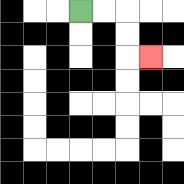{'start': '[3, 0]', 'end': '[6, 2]', 'path_directions': 'R,R,D,D,R', 'path_coordinates': '[[3, 0], [4, 0], [5, 0], [5, 1], [5, 2], [6, 2]]'}